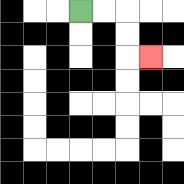{'start': '[3, 0]', 'end': '[6, 2]', 'path_directions': 'R,R,D,D,R', 'path_coordinates': '[[3, 0], [4, 0], [5, 0], [5, 1], [5, 2], [6, 2]]'}